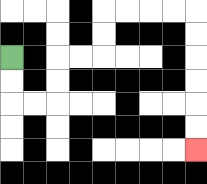{'start': '[0, 2]', 'end': '[8, 6]', 'path_directions': 'D,D,R,R,U,U,R,R,U,U,R,R,R,R,D,D,D,D,D,D', 'path_coordinates': '[[0, 2], [0, 3], [0, 4], [1, 4], [2, 4], [2, 3], [2, 2], [3, 2], [4, 2], [4, 1], [4, 0], [5, 0], [6, 0], [7, 0], [8, 0], [8, 1], [8, 2], [8, 3], [8, 4], [8, 5], [8, 6]]'}